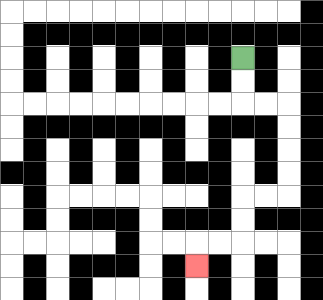{'start': '[10, 2]', 'end': '[8, 11]', 'path_directions': 'D,D,R,R,D,D,D,D,L,L,D,D,L,L,D', 'path_coordinates': '[[10, 2], [10, 3], [10, 4], [11, 4], [12, 4], [12, 5], [12, 6], [12, 7], [12, 8], [11, 8], [10, 8], [10, 9], [10, 10], [9, 10], [8, 10], [8, 11]]'}